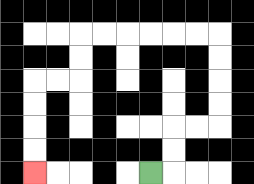{'start': '[6, 7]', 'end': '[1, 7]', 'path_directions': 'R,U,U,R,R,U,U,U,U,L,L,L,L,L,L,D,D,L,L,D,D,D,D', 'path_coordinates': '[[6, 7], [7, 7], [7, 6], [7, 5], [8, 5], [9, 5], [9, 4], [9, 3], [9, 2], [9, 1], [8, 1], [7, 1], [6, 1], [5, 1], [4, 1], [3, 1], [3, 2], [3, 3], [2, 3], [1, 3], [1, 4], [1, 5], [1, 6], [1, 7]]'}